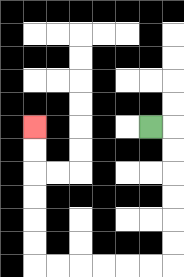{'start': '[6, 5]', 'end': '[1, 5]', 'path_directions': 'R,D,D,D,D,D,D,L,L,L,L,L,L,U,U,U,U,U,U', 'path_coordinates': '[[6, 5], [7, 5], [7, 6], [7, 7], [7, 8], [7, 9], [7, 10], [7, 11], [6, 11], [5, 11], [4, 11], [3, 11], [2, 11], [1, 11], [1, 10], [1, 9], [1, 8], [1, 7], [1, 6], [1, 5]]'}